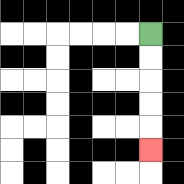{'start': '[6, 1]', 'end': '[6, 6]', 'path_directions': 'D,D,D,D,D', 'path_coordinates': '[[6, 1], [6, 2], [6, 3], [6, 4], [6, 5], [6, 6]]'}